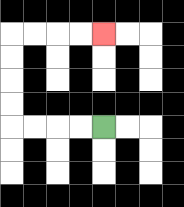{'start': '[4, 5]', 'end': '[4, 1]', 'path_directions': 'L,L,L,L,U,U,U,U,R,R,R,R', 'path_coordinates': '[[4, 5], [3, 5], [2, 5], [1, 5], [0, 5], [0, 4], [0, 3], [0, 2], [0, 1], [1, 1], [2, 1], [3, 1], [4, 1]]'}